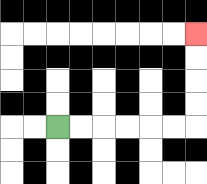{'start': '[2, 5]', 'end': '[8, 1]', 'path_directions': 'R,R,R,R,R,R,U,U,U,U', 'path_coordinates': '[[2, 5], [3, 5], [4, 5], [5, 5], [6, 5], [7, 5], [8, 5], [8, 4], [8, 3], [8, 2], [8, 1]]'}